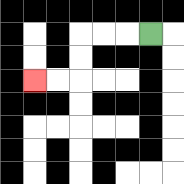{'start': '[6, 1]', 'end': '[1, 3]', 'path_directions': 'L,L,L,D,D,L,L', 'path_coordinates': '[[6, 1], [5, 1], [4, 1], [3, 1], [3, 2], [3, 3], [2, 3], [1, 3]]'}